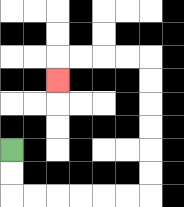{'start': '[0, 6]', 'end': '[2, 3]', 'path_directions': 'D,D,R,R,R,R,R,R,U,U,U,U,U,U,L,L,L,L,D', 'path_coordinates': '[[0, 6], [0, 7], [0, 8], [1, 8], [2, 8], [3, 8], [4, 8], [5, 8], [6, 8], [6, 7], [6, 6], [6, 5], [6, 4], [6, 3], [6, 2], [5, 2], [4, 2], [3, 2], [2, 2], [2, 3]]'}